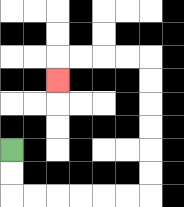{'start': '[0, 6]', 'end': '[2, 3]', 'path_directions': 'D,D,R,R,R,R,R,R,U,U,U,U,U,U,L,L,L,L,D', 'path_coordinates': '[[0, 6], [0, 7], [0, 8], [1, 8], [2, 8], [3, 8], [4, 8], [5, 8], [6, 8], [6, 7], [6, 6], [6, 5], [6, 4], [6, 3], [6, 2], [5, 2], [4, 2], [3, 2], [2, 2], [2, 3]]'}